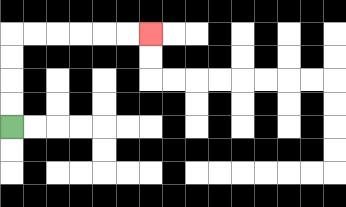{'start': '[0, 5]', 'end': '[6, 1]', 'path_directions': 'U,U,U,U,R,R,R,R,R,R', 'path_coordinates': '[[0, 5], [0, 4], [0, 3], [0, 2], [0, 1], [1, 1], [2, 1], [3, 1], [4, 1], [5, 1], [6, 1]]'}